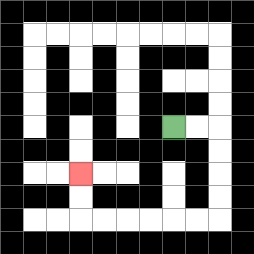{'start': '[7, 5]', 'end': '[3, 7]', 'path_directions': 'R,R,D,D,D,D,L,L,L,L,L,L,U,U', 'path_coordinates': '[[7, 5], [8, 5], [9, 5], [9, 6], [9, 7], [9, 8], [9, 9], [8, 9], [7, 9], [6, 9], [5, 9], [4, 9], [3, 9], [3, 8], [3, 7]]'}